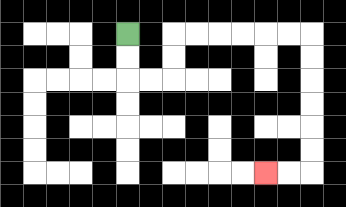{'start': '[5, 1]', 'end': '[11, 7]', 'path_directions': 'D,D,R,R,U,U,R,R,R,R,R,R,D,D,D,D,D,D,L,L', 'path_coordinates': '[[5, 1], [5, 2], [5, 3], [6, 3], [7, 3], [7, 2], [7, 1], [8, 1], [9, 1], [10, 1], [11, 1], [12, 1], [13, 1], [13, 2], [13, 3], [13, 4], [13, 5], [13, 6], [13, 7], [12, 7], [11, 7]]'}